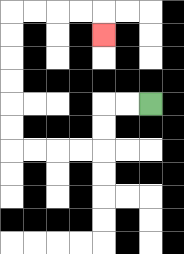{'start': '[6, 4]', 'end': '[4, 1]', 'path_directions': 'L,L,D,D,L,L,L,L,U,U,U,U,U,U,R,R,R,R,D', 'path_coordinates': '[[6, 4], [5, 4], [4, 4], [4, 5], [4, 6], [3, 6], [2, 6], [1, 6], [0, 6], [0, 5], [0, 4], [0, 3], [0, 2], [0, 1], [0, 0], [1, 0], [2, 0], [3, 0], [4, 0], [4, 1]]'}